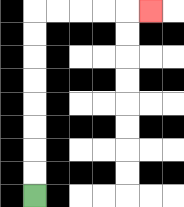{'start': '[1, 8]', 'end': '[6, 0]', 'path_directions': 'U,U,U,U,U,U,U,U,R,R,R,R,R', 'path_coordinates': '[[1, 8], [1, 7], [1, 6], [1, 5], [1, 4], [1, 3], [1, 2], [1, 1], [1, 0], [2, 0], [3, 0], [4, 0], [5, 0], [6, 0]]'}